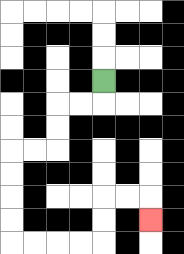{'start': '[4, 3]', 'end': '[6, 9]', 'path_directions': 'D,L,L,D,D,L,L,D,D,D,D,R,R,R,R,U,U,R,R,D', 'path_coordinates': '[[4, 3], [4, 4], [3, 4], [2, 4], [2, 5], [2, 6], [1, 6], [0, 6], [0, 7], [0, 8], [0, 9], [0, 10], [1, 10], [2, 10], [3, 10], [4, 10], [4, 9], [4, 8], [5, 8], [6, 8], [6, 9]]'}